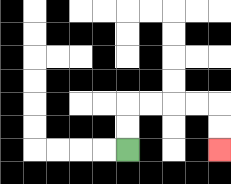{'start': '[5, 6]', 'end': '[9, 6]', 'path_directions': 'U,U,R,R,R,R,D,D', 'path_coordinates': '[[5, 6], [5, 5], [5, 4], [6, 4], [7, 4], [8, 4], [9, 4], [9, 5], [9, 6]]'}